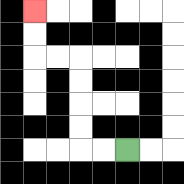{'start': '[5, 6]', 'end': '[1, 0]', 'path_directions': 'L,L,U,U,U,U,L,L,U,U', 'path_coordinates': '[[5, 6], [4, 6], [3, 6], [3, 5], [3, 4], [3, 3], [3, 2], [2, 2], [1, 2], [1, 1], [1, 0]]'}